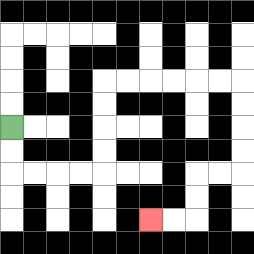{'start': '[0, 5]', 'end': '[6, 9]', 'path_directions': 'D,D,R,R,R,R,U,U,U,U,R,R,R,R,R,R,D,D,D,D,L,L,D,D,L,L', 'path_coordinates': '[[0, 5], [0, 6], [0, 7], [1, 7], [2, 7], [3, 7], [4, 7], [4, 6], [4, 5], [4, 4], [4, 3], [5, 3], [6, 3], [7, 3], [8, 3], [9, 3], [10, 3], [10, 4], [10, 5], [10, 6], [10, 7], [9, 7], [8, 7], [8, 8], [8, 9], [7, 9], [6, 9]]'}